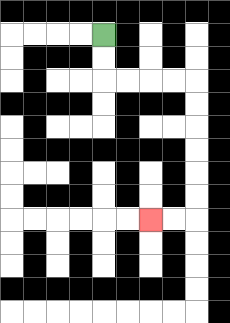{'start': '[4, 1]', 'end': '[6, 9]', 'path_directions': 'D,D,R,R,R,R,D,D,D,D,D,D,L,L', 'path_coordinates': '[[4, 1], [4, 2], [4, 3], [5, 3], [6, 3], [7, 3], [8, 3], [8, 4], [8, 5], [8, 6], [8, 7], [8, 8], [8, 9], [7, 9], [6, 9]]'}